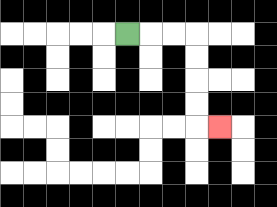{'start': '[5, 1]', 'end': '[9, 5]', 'path_directions': 'R,R,R,D,D,D,D,R', 'path_coordinates': '[[5, 1], [6, 1], [7, 1], [8, 1], [8, 2], [8, 3], [8, 4], [8, 5], [9, 5]]'}